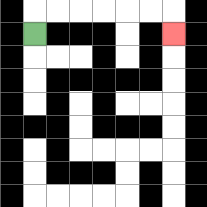{'start': '[1, 1]', 'end': '[7, 1]', 'path_directions': 'U,R,R,R,R,R,R,D', 'path_coordinates': '[[1, 1], [1, 0], [2, 0], [3, 0], [4, 0], [5, 0], [6, 0], [7, 0], [7, 1]]'}